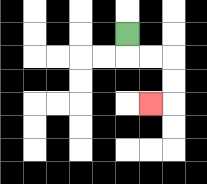{'start': '[5, 1]', 'end': '[6, 4]', 'path_directions': 'D,R,R,D,D,L', 'path_coordinates': '[[5, 1], [5, 2], [6, 2], [7, 2], [7, 3], [7, 4], [6, 4]]'}